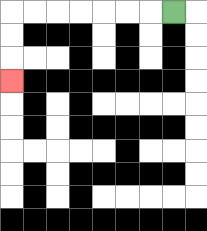{'start': '[7, 0]', 'end': '[0, 3]', 'path_directions': 'L,L,L,L,L,L,L,D,D,D', 'path_coordinates': '[[7, 0], [6, 0], [5, 0], [4, 0], [3, 0], [2, 0], [1, 0], [0, 0], [0, 1], [0, 2], [0, 3]]'}